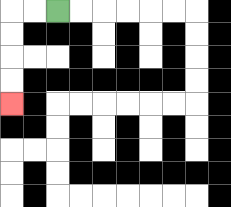{'start': '[2, 0]', 'end': '[0, 4]', 'path_directions': 'L,L,D,D,D,D', 'path_coordinates': '[[2, 0], [1, 0], [0, 0], [0, 1], [0, 2], [0, 3], [0, 4]]'}